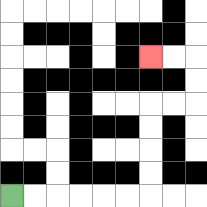{'start': '[0, 8]', 'end': '[6, 2]', 'path_directions': 'R,R,R,R,R,R,U,U,U,U,R,R,U,U,L,L', 'path_coordinates': '[[0, 8], [1, 8], [2, 8], [3, 8], [4, 8], [5, 8], [6, 8], [6, 7], [6, 6], [6, 5], [6, 4], [7, 4], [8, 4], [8, 3], [8, 2], [7, 2], [6, 2]]'}